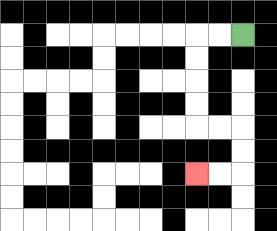{'start': '[10, 1]', 'end': '[8, 7]', 'path_directions': 'L,L,D,D,D,D,R,R,D,D,L,L', 'path_coordinates': '[[10, 1], [9, 1], [8, 1], [8, 2], [8, 3], [8, 4], [8, 5], [9, 5], [10, 5], [10, 6], [10, 7], [9, 7], [8, 7]]'}